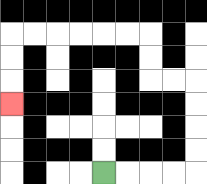{'start': '[4, 7]', 'end': '[0, 4]', 'path_directions': 'R,R,R,R,U,U,U,U,L,L,U,U,L,L,L,L,L,L,D,D,D', 'path_coordinates': '[[4, 7], [5, 7], [6, 7], [7, 7], [8, 7], [8, 6], [8, 5], [8, 4], [8, 3], [7, 3], [6, 3], [6, 2], [6, 1], [5, 1], [4, 1], [3, 1], [2, 1], [1, 1], [0, 1], [0, 2], [0, 3], [0, 4]]'}